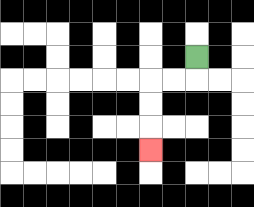{'start': '[8, 2]', 'end': '[6, 6]', 'path_directions': 'D,L,L,D,D,D', 'path_coordinates': '[[8, 2], [8, 3], [7, 3], [6, 3], [6, 4], [6, 5], [6, 6]]'}